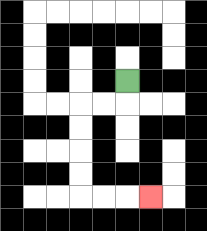{'start': '[5, 3]', 'end': '[6, 8]', 'path_directions': 'D,L,L,D,D,D,D,R,R,R', 'path_coordinates': '[[5, 3], [5, 4], [4, 4], [3, 4], [3, 5], [3, 6], [3, 7], [3, 8], [4, 8], [5, 8], [6, 8]]'}